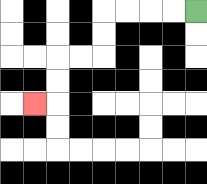{'start': '[8, 0]', 'end': '[1, 4]', 'path_directions': 'L,L,L,L,D,D,L,L,D,D,L', 'path_coordinates': '[[8, 0], [7, 0], [6, 0], [5, 0], [4, 0], [4, 1], [4, 2], [3, 2], [2, 2], [2, 3], [2, 4], [1, 4]]'}